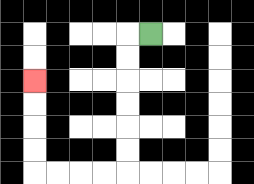{'start': '[6, 1]', 'end': '[1, 3]', 'path_directions': 'L,D,D,D,D,D,D,L,L,L,L,U,U,U,U', 'path_coordinates': '[[6, 1], [5, 1], [5, 2], [5, 3], [5, 4], [5, 5], [5, 6], [5, 7], [4, 7], [3, 7], [2, 7], [1, 7], [1, 6], [1, 5], [1, 4], [1, 3]]'}